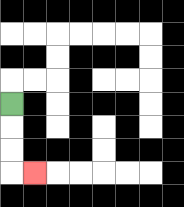{'start': '[0, 4]', 'end': '[1, 7]', 'path_directions': 'D,D,D,R', 'path_coordinates': '[[0, 4], [0, 5], [0, 6], [0, 7], [1, 7]]'}